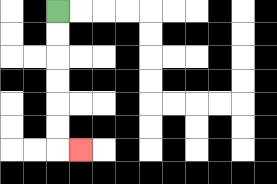{'start': '[2, 0]', 'end': '[3, 6]', 'path_directions': 'D,D,D,D,D,D,R', 'path_coordinates': '[[2, 0], [2, 1], [2, 2], [2, 3], [2, 4], [2, 5], [2, 6], [3, 6]]'}